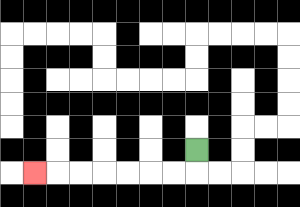{'start': '[8, 6]', 'end': '[1, 7]', 'path_directions': 'D,L,L,L,L,L,L,L', 'path_coordinates': '[[8, 6], [8, 7], [7, 7], [6, 7], [5, 7], [4, 7], [3, 7], [2, 7], [1, 7]]'}